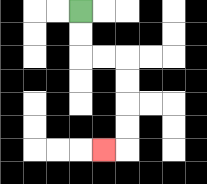{'start': '[3, 0]', 'end': '[4, 6]', 'path_directions': 'D,D,R,R,D,D,D,D,L', 'path_coordinates': '[[3, 0], [3, 1], [3, 2], [4, 2], [5, 2], [5, 3], [5, 4], [5, 5], [5, 6], [4, 6]]'}